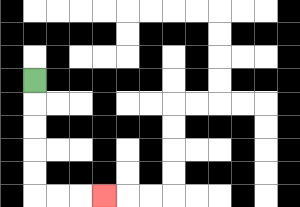{'start': '[1, 3]', 'end': '[4, 8]', 'path_directions': 'D,D,D,D,D,R,R,R', 'path_coordinates': '[[1, 3], [1, 4], [1, 5], [1, 6], [1, 7], [1, 8], [2, 8], [3, 8], [4, 8]]'}